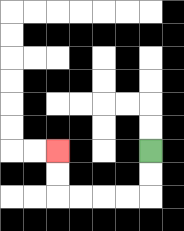{'start': '[6, 6]', 'end': '[2, 6]', 'path_directions': 'D,D,L,L,L,L,U,U', 'path_coordinates': '[[6, 6], [6, 7], [6, 8], [5, 8], [4, 8], [3, 8], [2, 8], [2, 7], [2, 6]]'}